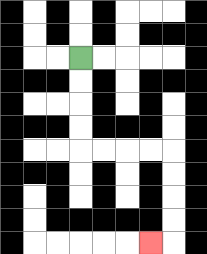{'start': '[3, 2]', 'end': '[6, 10]', 'path_directions': 'D,D,D,D,R,R,R,R,D,D,D,D,L', 'path_coordinates': '[[3, 2], [3, 3], [3, 4], [3, 5], [3, 6], [4, 6], [5, 6], [6, 6], [7, 6], [7, 7], [7, 8], [7, 9], [7, 10], [6, 10]]'}